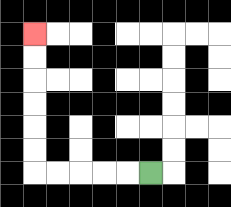{'start': '[6, 7]', 'end': '[1, 1]', 'path_directions': 'L,L,L,L,L,U,U,U,U,U,U', 'path_coordinates': '[[6, 7], [5, 7], [4, 7], [3, 7], [2, 7], [1, 7], [1, 6], [1, 5], [1, 4], [1, 3], [1, 2], [1, 1]]'}